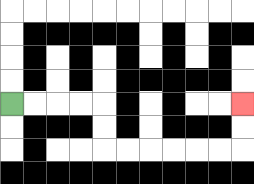{'start': '[0, 4]', 'end': '[10, 4]', 'path_directions': 'R,R,R,R,D,D,R,R,R,R,R,R,U,U', 'path_coordinates': '[[0, 4], [1, 4], [2, 4], [3, 4], [4, 4], [4, 5], [4, 6], [5, 6], [6, 6], [7, 6], [8, 6], [9, 6], [10, 6], [10, 5], [10, 4]]'}